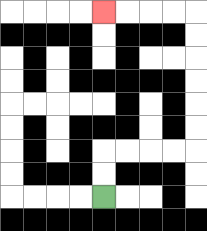{'start': '[4, 8]', 'end': '[4, 0]', 'path_directions': 'U,U,R,R,R,R,U,U,U,U,U,U,L,L,L,L', 'path_coordinates': '[[4, 8], [4, 7], [4, 6], [5, 6], [6, 6], [7, 6], [8, 6], [8, 5], [8, 4], [8, 3], [8, 2], [8, 1], [8, 0], [7, 0], [6, 0], [5, 0], [4, 0]]'}